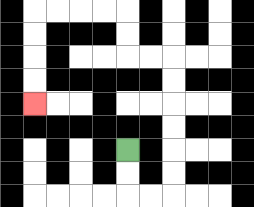{'start': '[5, 6]', 'end': '[1, 4]', 'path_directions': 'D,D,R,R,U,U,U,U,U,U,L,L,U,U,L,L,L,L,D,D,D,D', 'path_coordinates': '[[5, 6], [5, 7], [5, 8], [6, 8], [7, 8], [7, 7], [7, 6], [7, 5], [7, 4], [7, 3], [7, 2], [6, 2], [5, 2], [5, 1], [5, 0], [4, 0], [3, 0], [2, 0], [1, 0], [1, 1], [1, 2], [1, 3], [1, 4]]'}